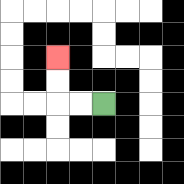{'start': '[4, 4]', 'end': '[2, 2]', 'path_directions': 'L,L,U,U', 'path_coordinates': '[[4, 4], [3, 4], [2, 4], [2, 3], [2, 2]]'}